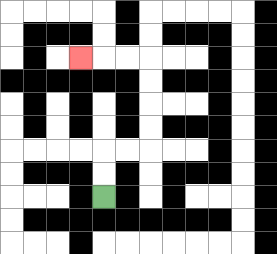{'start': '[4, 8]', 'end': '[3, 2]', 'path_directions': 'U,U,R,R,U,U,U,U,L,L,L', 'path_coordinates': '[[4, 8], [4, 7], [4, 6], [5, 6], [6, 6], [6, 5], [6, 4], [6, 3], [6, 2], [5, 2], [4, 2], [3, 2]]'}